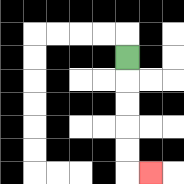{'start': '[5, 2]', 'end': '[6, 7]', 'path_directions': 'D,D,D,D,D,R', 'path_coordinates': '[[5, 2], [5, 3], [5, 4], [5, 5], [5, 6], [5, 7], [6, 7]]'}